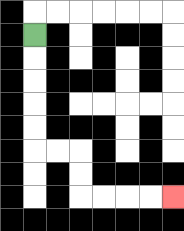{'start': '[1, 1]', 'end': '[7, 8]', 'path_directions': 'D,D,D,D,D,R,R,D,D,R,R,R,R', 'path_coordinates': '[[1, 1], [1, 2], [1, 3], [1, 4], [1, 5], [1, 6], [2, 6], [3, 6], [3, 7], [3, 8], [4, 8], [5, 8], [6, 8], [7, 8]]'}